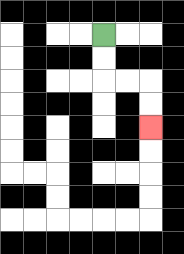{'start': '[4, 1]', 'end': '[6, 5]', 'path_directions': 'D,D,R,R,D,D', 'path_coordinates': '[[4, 1], [4, 2], [4, 3], [5, 3], [6, 3], [6, 4], [6, 5]]'}